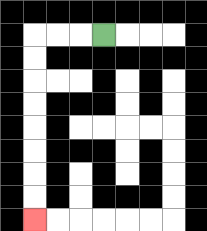{'start': '[4, 1]', 'end': '[1, 9]', 'path_directions': 'L,L,L,D,D,D,D,D,D,D,D', 'path_coordinates': '[[4, 1], [3, 1], [2, 1], [1, 1], [1, 2], [1, 3], [1, 4], [1, 5], [1, 6], [1, 7], [1, 8], [1, 9]]'}